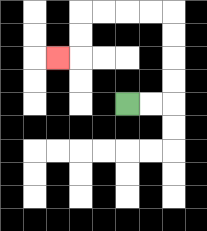{'start': '[5, 4]', 'end': '[2, 2]', 'path_directions': 'R,R,U,U,U,U,L,L,L,L,D,D,L', 'path_coordinates': '[[5, 4], [6, 4], [7, 4], [7, 3], [7, 2], [7, 1], [7, 0], [6, 0], [5, 0], [4, 0], [3, 0], [3, 1], [3, 2], [2, 2]]'}